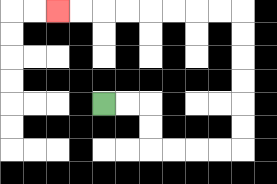{'start': '[4, 4]', 'end': '[2, 0]', 'path_directions': 'R,R,D,D,R,R,R,R,U,U,U,U,U,U,L,L,L,L,L,L,L,L', 'path_coordinates': '[[4, 4], [5, 4], [6, 4], [6, 5], [6, 6], [7, 6], [8, 6], [9, 6], [10, 6], [10, 5], [10, 4], [10, 3], [10, 2], [10, 1], [10, 0], [9, 0], [8, 0], [7, 0], [6, 0], [5, 0], [4, 0], [3, 0], [2, 0]]'}